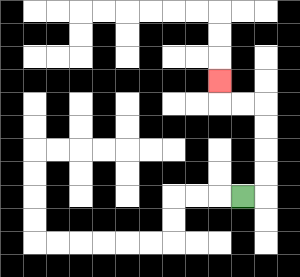{'start': '[10, 8]', 'end': '[9, 3]', 'path_directions': 'R,U,U,U,U,L,L,U', 'path_coordinates': '[[10, 8], [11, 8], [11, 7], [11, 6], [11, 5], [11, 4], [10, 4], [9, 4], [9, 3]]'}